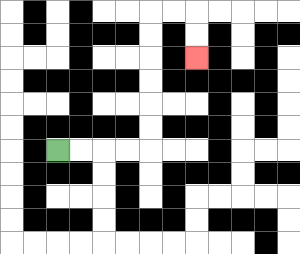{'start': '[2, 6]', 'end': '[8, 2]', 'path_directions': 'R,R,R,R,U,U,U,U,U,U,R,R,D,D', 'path_coordinates': '[[2, 6], [3, 6], [4, 6], [5, 6], [6, 6], [6, 5], [6, 4], [6, 3], [6, 2], [6, 1], [6, 0], [7, 0], [8, 0], [8, 1], [8, 2]]'}